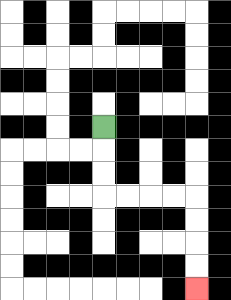{'start': '[4, 5]', 'end': '[8, 12]', 'path_directions': 'D,D,D,R,R,R,R,D,D,D,D', 'path_coordinates': '[[4, 5], [4, 6], [4, 7], [4, 8], [5, 8], [6, 8], [7, 8], [8, 8], [8, 9], [8, 10], [8, 11], [8, 12]]'}